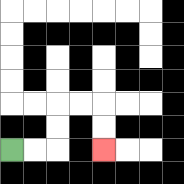{'start': '[0, 6]', 'end': '[4, 6]', 'path_directions': 'R,R,U,U,R,R,D,D', 'path_coordinates': '[[0, 6], [1, 6], [2, 6], [2, 5], [2, 4], [3, 4], [4, 4], [4, 5], [4, 6]]'}